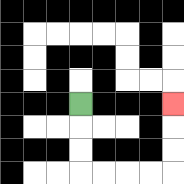{'start': '[3, 4]', 'end': '[7, 4]', 'path_directions': 'D,D,D,R,R,R,R,U,U,U', 'path_coordinates': '[[3, 4], [3, 5], [3, 6], [3, 7], [4, 7], [5, 7], [6, 7], [7, 7], [7, 6], [7, 5], [7, 4]]'}